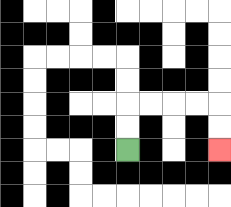{'start': '[5, 6]', 'end': '[9, 6]', 'path_directions': 'U,U,R,R,R,R,D,D', 'path_coordinates': '[[5, 6], [5, 5], [5, 4], [6, 4], [7, 4], [8, 4], [9, 4], [9, 5], [9, 6]]'}